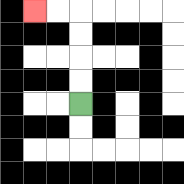{'start': '[3, 4]', 'end': '[1, 0]', 'path_directions': 'U,U,U,U,L,L', 'path_coordinates': '[[3, 4], [3, 3], [3, 2], [3, 1], [3, 0], [2, 0], [1, 0]]'}